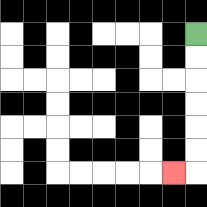{'start': '[8, 1]', 'end': '[7, 7]', 'path_directions': 'D,D,D,D,D,D,L', 'path_coordinates': '[[8, 1], [8, 2], [8, 3], [8, 4], [8, 5], [8, 6], [8, 7], [7, 7]]'}